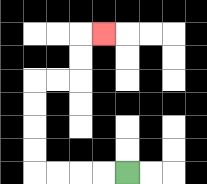{'start': '[5, 7]', 'end': '[4, 1]', 'path_directions': 'L,L,L,L,U,U,U,U,R,R,U,U,R', 'path_coordinates': '[[5, 7], [4, 7], [3, 7], [2, 7], [1, 7], [1, 6], [1, 5], [1, 4], [1, 3], [2, 3], [3, 3], [3, 2], [3, 1], [4, 1]]'}